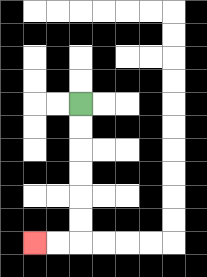{'start': '[3, 4]', 'end': '[1, 10]', 'path_directions': 'D,D,D,D,D,D,L,L', 'path_coordinates': '[[3, 4], [3, 5], [3, 6], [3, 7], [3, 8], [3, 9], [3, 10], [2, 10], [1, 10]]'}